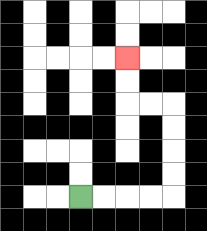{'start': '[3, 8]', 'end': '[5, 2]', 'path_directions': 'R,R,R,R,U,U,U,U,L,L,U,U', 'path_coordinates': '[[3, 8], [4, 8], [5, 8], [6, 8], [7, 8], [7, 7], [7, 6], [7, 5], [7, 4], [6, 4], [5, 4], [5, 3], [5, 2]]'}